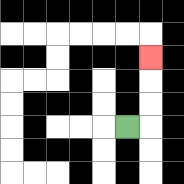{'start': '[5, 5]', 'end': '[6, 2]', 'path_directions': 'R,U,U,U', 'path_coordinates': '[[5, 5], [6, 5], [6, 4], [6, 3], [6, 2]]'}